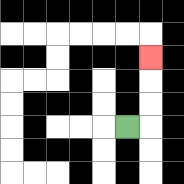{'start': '[5, 5]', 'end': '[6, 2]', 'path_directions': 'R,U,U,U', 'path_coordinates': '[[5, 5], [6, 5], [6, 4], [6, 3], [6, 2]]'}